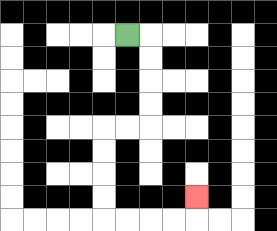{'start': '[5, 1]', 'end': '[8, 8]', 'path_directions': 'R,D,D,D,D,L,L,D,D,D,D,R,R,R,R,U', 'path_coordinates': '[[5, 1], [6, 1], [6, 2], [6, 3], [6, 4], [6, 5], [5, 5], [4, 5], [4, 6], [4, 7], [4, 8], [4, 9], [5, 9], [6, 9], [7, 9], [8, 9], [8, 8]]'}